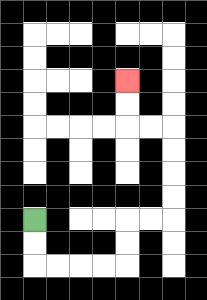{'start': '[1, 9]', 'end': '[5, 3]', 'path_directions': 'D,D,R,R,R,R,U,U,R,R,U,U,U,U,L,L,U,U', 'path_coordinates': '[[1, 9], [1, 10], [1, 11], [2, 11], [3, 11], [4, 11], [5, 11], [5, 10], [5, 9], [6, 9], [7, 9], [7, 8], [7, 7], [7, 6], [7, 5], [6, 5], [5, 5], [5, 4], [5, 3]]'}